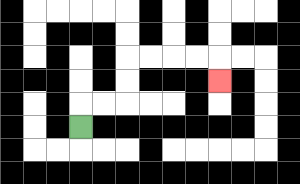{'start': '[3, 5]', 'end': '[9, 3]', 'path_directions': 'U,R,R,U,U,R,R,R,R,D', 'path_coordinates': '[[3, 5], [3, 4], [4, 4], [5, 4], [5, 3], [5, 2], [6, 2], [7, 2], [8, 2], [9, 2], [9, 3]]'}